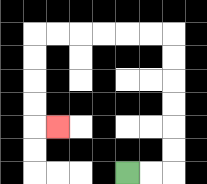{'start': '[5, 7]', 'end': '[2, 5]', 'path_directions': 'R,R,U,U,U,U,U,U,L,L,L,L,L,L,D,D,D,D,R', 'path_coordinates': '[[5, 7], [6, 7], [7, 7], [7, 6], [7, 5], [7, 4], [7, 3], [7, 2], [7, 1], [6, 1], [5, 1], [4, 1], [3, 1], [2, 1], [1, 1], [1, 2], [1, 3], [1, 4], [1, 5], [2, 5]]'}